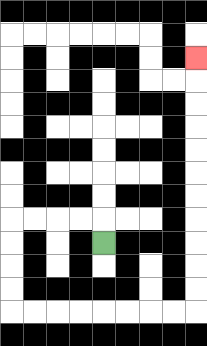{'start': '[4, 10]', 'end': '[8, 2]', 'path_directions': 'U,L,L,L,L,D,D,D,D,R,R,R,R,R,R,R,R,U,U,U,U,U,U,U,U,U,U,U', 'path_coordinates': '[[4, 10], [4, 9], [3, 9], [2, 9], [1, 9], [0, 9], [0, 10], [0, 11], [0, 12], [0, 13], [1, 13], [2, 13], [3, 13], [4, 13], [5, 13], [6, 13], [7, 13], [8, 13], [8, 12], [8, 11], [8, 10], [8, 9], [8, 8], [8, 7], [8, 6], [8, 5], [8, 4], [8, 3], [8, 2]]'}